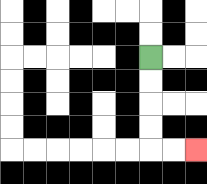{'start': '[6, 2]', 'end': '[8, 6]', 'path_directions': 'D,D,D,D,R,R', 'path_coordinates': '[[6, 2], [6, 3], [6, 4], [6, 5], [6, 6], [7, 6], [8, 6]]'}